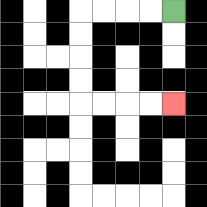{'start': '[7, 0]', 'end': '[7, 4]', 'path_directions': 'L,L,L,L,D,D,D,D,R,R,R,R', 'path_coordinates': '[[7, 0], [6, 0], [5, 0], [4, 0], [3, 0], [3, 1], [3, 2], [3, 3], [3, 4], [4, 4], [5, 4], [6, 4], [7, 4]]'}